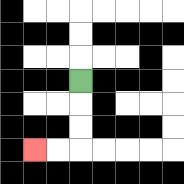{'start': '[3, 3]', 'end': '[1, 6]', 'path_directions': 'D,D,D,L,L', 'path_coordinates': '[[3, 3], [3, 4], [3, 5], [3, 6], [2, 6], [1, 6]]'}